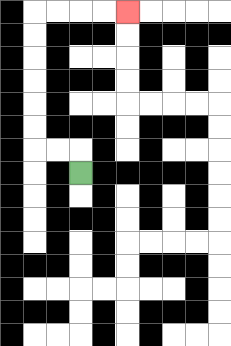{'start': '[3, 7]', 'end': '[5, 0]', 'path_directions': 'U,L,L,U,U,U,U,U,U,R,R,R,R', 'path_coordinates': '[[3, 7], [3, 6], [2, 6], [1, 6], [1, 5], [1, 4], [1, 3], [1, 2], [1, 1], [1, 0], [2, 0], [3, 0], [4, 0], [5, 0]]'}